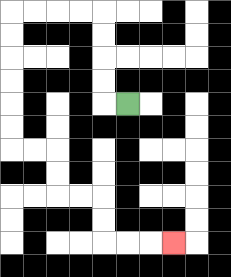{'start': '[5, 4]', 'end': '[7, 10]', 'path_directions': 'L,U,U,U,U,L,L,L,L,D,D,D,D,D,D,R,R,D,D,R,R,D,D,R,R,R', 'path_coordinates': '[[5, 4], [4, 4], [4, 3], [4, 2], [4, 1], [4, 0], [3, 0], [2, 0], [1, 0], [0, 0], [0, 1], [0, 2], [0, 3], [0, 4], [0, 5], [0, 6], [1, 6], [2, 6], [2, 7], [2, 8], [3, 8], [4, 8], [4, 9], [4, 10], [5, 10], [6, 10], [7, 10]]'}